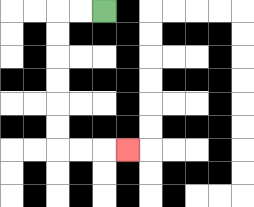{'start': '[4, 0]', 'end': '[5, 6]', 'path_directions': 'L,L,D,D,D,D,D,D,R,R,R', 'path_coordinates': '[[4, 0], [3, 0], [2, 0], [2, 1], [2, 2], [2, 3], [2, 4], [2, 5], [2, 6], [3, 6], [4, 6], [5, 6]]'}